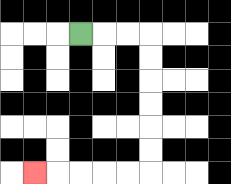{'start': '[3, 1]', 'end': '[1, 7]', 'path_directions': 'R,R,R,D,D,D,D,D,D,L,L,L,L,L', 'path_coordinates': '[[3, 1], [4, 1], [5, 1], [6, 1], [6, 2], [6, 3], [6, 4], [6, 5], [6, 6], [6, 7], [5, 7], [4, 7], [3, 7], [2, 7], [1, 7]]'}